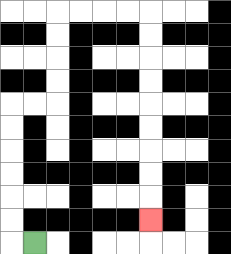{'start': '[1, 10]', 'end': '[6, 9]', 'path_directions': 'L,U,U,U,U,U,U,R,R,U,U,U,U,R,R,R,R,D,D,D,D,D,D,D,D,D', 'path_coordinates': '[[1, 10], [0, 10], [0, 9], [0, 8], [0, 7], [0, 6], [0, 5], [0, 4], [1, 4], [2, 4], [2, 3], [2, 2], [2, 1], [2, 0], [3, 0], [4, 0], [5, 0], [6, 0], [6, 1], [6, 2], [6, 3], [6, 4], [6, 5], [6, 6], [6, 7], [6, 8], [6, 9]]'}